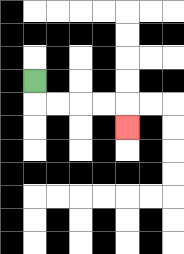{'start': '[1, 3]', 'end': '[5, 5]', 'path_directions': 'D,R,R,R,R,D', 'path_coordinates': '[[1, 3], [1, 4], [2, 4], [3, 4], [4, 4], [5, 4], [5, 5]]'}